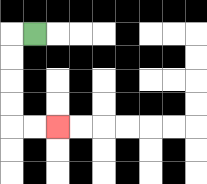{'start': '[1, 1]', 'end': '[2, 5]', 'path_directions': 'L,D,D,D,D,R,R', 'path_coordinates': '[[1, 1], [0, 1], [0, 2], [0, 3], [0, 4], [0, 5], [1, 5], [2, 5]]'}